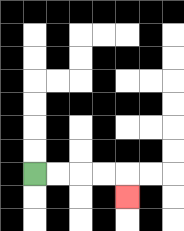{'start': '[1, 7]', 'end': '[5, 8]', 'path_directions': 'R,R,R,R,D', 'path_coordinates': '[[1, 7], [2, 7], [3, 7], [4, 7], [5, 7], [5, 8]]'}